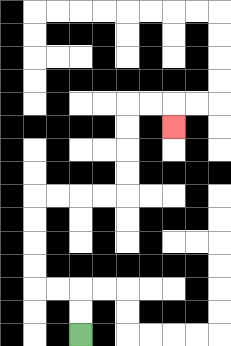{'start': '[3, 14]', 'end': '[7, 5]', 'path_directions': 'U,U,L,L,U,U,U,U,R,R,R,R,U,U,U,U,R,R,D', 'path_coordinates': '[[3, 14], [3, 13], [3, 12], [2, 12], [1, 12], [1, 11], [1, 10], [1, 9], [1, 8], [2, 8], [3, 8], [4, 8], [5, 8], [5, 7], [5, 6], [5, 5], [5, 4], [6, 4], [7, 4], [7, 5]]'}